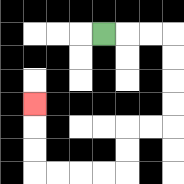{'start': '[4, 1]', 'end': '[1, 4]', 'path_directions': 'R,R,R,D,D,D,D,L,L,D,D,L,L,L,L,U,U,U', 'path_coordinates': '[[4, 1], [5, 1], [6, 1], [7, 1], [7, 2], [7, 3], [7, 4], [7, 5], [6, 5], [5, 5], [5, 6], [5, 7], [4, 7], [3, 7], [2, 7], [1, 7], [1, 6], [1, 5], [1, 4]]'}